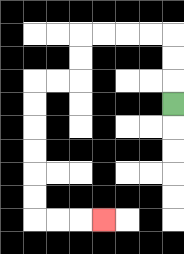{'start': '[7, 4]', 'end': '[4, 9]', 'path_directions': 'U,U,U,L,L,L,L,D,D,L,L,D,D,D,D,D,D,R,R,R', 'path_coordinates': '[[7, 4], [7, 3], [7, 2], [7, 1], [6, 1], [5, 1], [4, 1], [3, 1], [3, 2], [3, 3], [2, 3], [1, 3], [1, 4], [1, 5], [1, 6], [1, 7], [1, 8], [1, 9], [2, 9], [3, 9], [4, 9]]'}